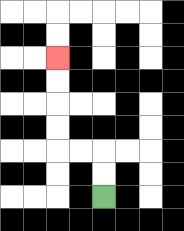{'start': '[4, 8]', 'end': '[2, 2]', 'path_directions': 'U,U,L,L,U,U,U,U', 'path_coordinates': '[[4, 8], [4, 7], [4, 6], [3, 6], [2, 6], [2, 5], [2, 4], [2, 3], [2, 2]]'}